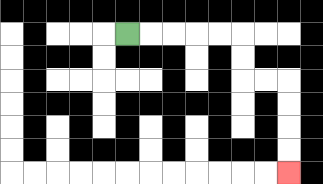{'start': '[5, 1]', 'end': '[12, 7]', 'path_directions': 'R,R,R,R,R,D,D,R,R,D,D,D,D', 'path_coordinates': '[[5, 1], [6, 1], [7, 1], [8, 1], [9, 1], [10, 1], [10, 2], [10, 3], [11, 3], [12, 3], [12, 4], [12, 5], [12, 6], [12, 7]]'}